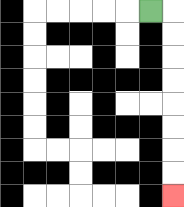{'start': '[6, 0]', 'end': '[7, 8]', 'path_directions': 'R,D,D,D,D,D,D,D,D', 'path_coordinates': '[[6, 0], [7, 0], [7, 1], [7, 2], [7, 3], [7, 4], [7, 5], [7, 6], [7, 7], [7, 8]]'}